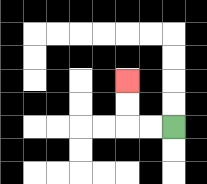{'start': '[7, 5]', 'end': '[5, 3]', 'path_directions': 'L,L,U,U', 'path_coordinates': '[[7, 5], [6, 5], [5, 5], [5, 4], [5, 3]]'}